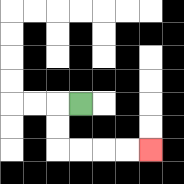{'start': '[3, 4]', 'end': '[6, 6]', 'path_directions': 'L,D,D,R,R,R,R', 'path_coordinates': '[[3, 4], [2, 4], [2, 5], [2, 6], [3, 6], [4, 6], [5, 6], [6, 6]]'}